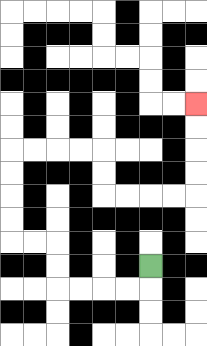{'start': '[6, 11]', 'end': '[8, 4]', 'path_directions': 'D,L,L,L,L,U,U,L,L,U,U,U,U,R,R,R,R,D,D,R,R,R,R,U,U,U,U', 'path_coordinates': '[[6, 11], [6, 12], [5, 12], [4, 12], [3, 12], [2, 12], [2, 11], [2, 10], [1, 10], [0, 10], [0, 9], [0, 8], [0, 7], [0, 6], [1, 6], [2, 6], [3, 6], [4, 6], [4, 7], [4, 8], [5, 8], [6, 8], [7, 8], [8, 8], [8, 7], [8, 6], [8, 5], [8, 4]]'}